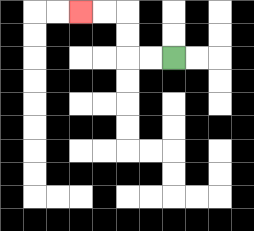{'start': '[7, 2]', 'end': '[3, 0]', 'path_directions': 'L,L,U,U,L,L', 'path_coordinates': '[[7, 2], [6, 2], [5, 2], [5, 1], [5, 0], [4, 0], [3, 0]]'}